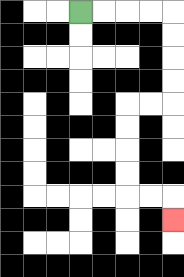{'start': '[3, 0]', 'end': '[7, 9]', 'path_directions': 'R,R,R,R,D,D,D,D,L,L,D,D,D,D,R,R,D', 'path_coordinates': '[[3, 0], [4, 0], [5, 0], [6, 0], [7, 0], [7, 1], [7, 2], [7, 3], [7, 4], [6, 4], [5, 4], [5, 5], [5, 6], [5, 7], [5, 8], [6, 8], [7, 8], [7, 9]]'}